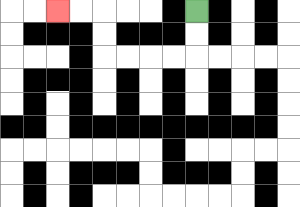{'start': '[8, 0]', 'end': '[2, 0]', 'path_directions': 'D,D,L,L,L,L,U,U,L,L', 'path_coordinates': '[[8, 0], [8, 1], [8, 2], [7, 2], [6, 2], [5, 2], [4, 2], [4, 1], [4, 0], [3, 0], [2, 0]]'}